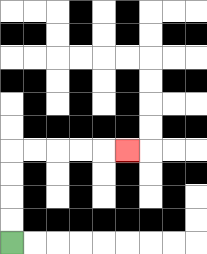{'start': '[0, 10]', 'end': '[5, 6]', 'path_directions': 'U,U,U,U,R,R,R,R,R', 'path_coordinates': '[[0, 10], [0, 9], [0, 8], [0, 7], [0, 6], [1, 6], [2, 6], [3, 6], [4, 6], [5, 6]]'}